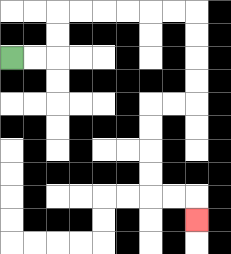{'start': '[0, 2]', 'end': '[8, 9]', 'path_directions': 'R,R,U,U,R,R,R,R,R,R,D,D,D,D,L,L,D,D,D,D,R,R,D', 'path_coordinates': '[[0, 2], [1, 2], [2, 2], [2, 1], [2, 0], [3, 0], [4, 0], [5, 0], [6, 0], [7, 0], [8, 0], [8, 1], [8, 2], [8, 3], [8, 4], [7, 4], [6, 4], [6, 5], [6, 6], [6, 7], [6, 8], [7, 8], [8, 8], [8, 9]]'}